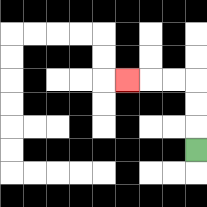{'start': '[8, 6]', 'end': '[5, 3]', 'path_directions': 'U,U,U,L,L,L', 'path_coordinates': '[[8, 6], [8, 5], [8, 4], [8, 3], [7, 3], [6, 3], [5, 3]]'}